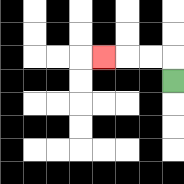{'start': '[7, 3]', 'end': '[4, 2]', 'path_directions': 'U,L,L,L', 'path_coordinates': '[[7, 3], [7, 2], [6, 2], [5, 2], [4, 2]]'}